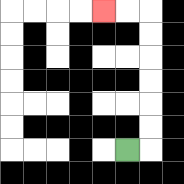{'start': '[5, 6]', 'end': '[4, 0]', 'path_directions': 'R,U,U,U,U,U,U,L,L', 'path_coordinates': '[[5, 6], [6, 6], [6, 5], [6, 4], [6, 3], [6, 2], [6, 1], [6, 0], [5, 0], [4, 0]]'}